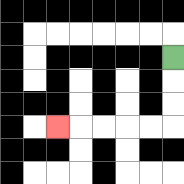{'start': '[7, 2]', 'end': '[2, 5]', 'path_directions': 'D,D,D,L,L,L,L,L', 'path_coordinates': '[[7, 2], [7, 3], [7, 4], [7, 5], [6, 5], [5, 5], [4, 5], [3, 5], [2, 5]]'}